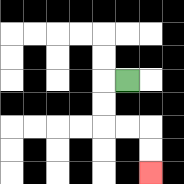{'start': '[5, 3]', 'end': '[6, 7]', 'path_directions': 'L,D,D,R,R,D,D', 'path_coordinates': '[[5, 3], [4, 3], [4, 4], [4, 5], [5, 5], [6, 5], [6, 6], [6, 7]]'}